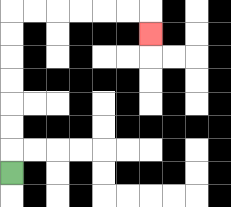{'start': '[0, 7]', 'end': '[6, 1]', 'path_directions': 'U,U,U,U,U,U,U,R,R,R,R,R,R,D', 'path_coordinates': '[[0, 7], [0, 6], [0, 5], [0, 4], [0, 3], [0, 2], [0, 1], [0, 0], [1, 0], [2, 0], [3, 0], [4, 0], [5, 0], [6, 0], [6, 1]]'}